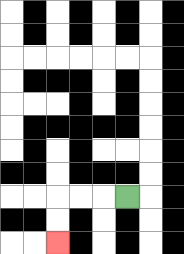{'start': '[5, 8]', 'end': '[2, 10]', 'path_directions': 'L,L,L,D,D', 'path_coordinates': '[[5, 8], [4, 8], [3, 8], [2, 8], [2, 9], [2, 10]]'}